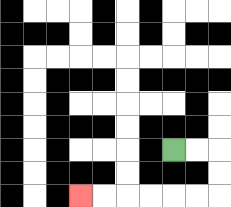{'start': '[7, 6]', 'end': '[3, 8]', 'path_directions': 'R,R,D,D,L,L,L,L,L,L', 'path_coordinates': '[[7, 6], [8, 6], [9, 6], [9, 7], [9, 8], [8, 8], [7, 8], [6, 8], [5, 8], [4, 8], [3, 8]]'}